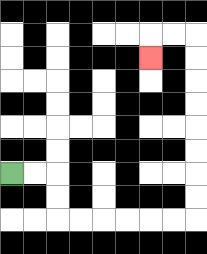{'start': '[0, 7]', 'end': '[6, 2]', 'path_directions': 'R,R,D,D,R,R,R,R,R,R,U,U,U,U,U,U,U,U,L,L,D', 'path_coordinates': '[[0, 7], [1, 7], [2, 7], [2, 8], [2, 9], [3, 9], [4, 9], [5, 9], [6, 9], [7, 9], [8, 9], [8, 8], [8, 7], [8, 6], [8, 5], [8, 4], [8, 3], [8, 2], [8, 1], [7, 1], [6, 1], [6, 2]]'}